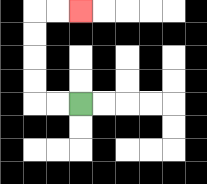{'start': '[3, 4]', 'end': '[3, 0]', 'path_directions': 'L,L,U,U,U,U,R,R', 'path_coordinates': '[[3, 4], [2, 4], [1, 4], [1, 3], [1, 2], [1, 1], [1, 0], [2, 0], [3, 0]]'}